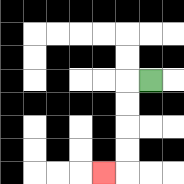{'start': '[6, 3]', 'end': '[4, 7]', 'path_directions': 'L,D,D,D,D,L', 'path_coordinates': '[[6, 3], [5, 3], [5, 4], [5, 5], [5, 6], [5, 7], [4, 7]]'}